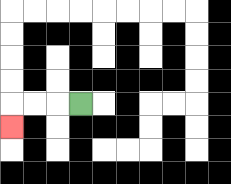{'start': '[3, 4]', 'end': '[0, 5]', 'path_directions': 'L,L,L,D', 'path_coordinates': '[[3, 4], [2, 4], [1, 4], [0, 4], [0, 5]]'}